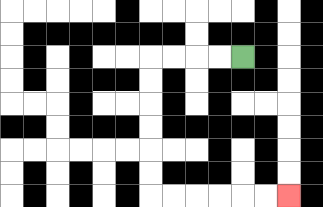{'start': '[10, 2]', 'end': '[12, 8]', 'path_directions': 'L,L,L,L,D,D,D,D,D,D,R,R,R,R,R,R', 'path_coordinates': '[[10, 2], [9, 2], [8, 2], [7, 2], [6, 2], [6, 3], [6, 4], [6, 5], [6, 6], [6, 7], [6, 8], [7, 8], [8, 8], [9, 8], [10, 8], [11, 8], [12, 8]]'}